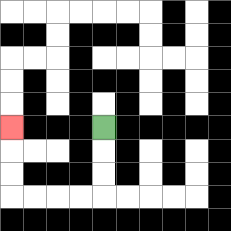{'start': '[4, 5]', 'end': '[0, 5]', 'path_directions': 'D,D,D,L,L,L,L,U,U,U', 'path_coordinates': '[[4, 5], [4, 6], [4, 7], [4, 8], [3, 8], [2, 8], [1, 8], [0, 8], [0, 7], [0, 6], [0, 5]]'}